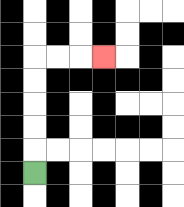{'start': '[1, 7]', 'end': '[4, 2]', 'path_directions': 'U,U,U,U,U,R,R,R', 'path_coordinates': '[[1, 7], [1, 6], [1, 5], [1, 4], [1, 3], [1, 2], [2, 2], [3, 2], [4, 2]]'}